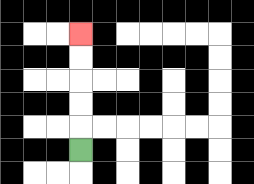{'start': '[3, 6]', 'end': '[3, 1]', 'path_directions': 'U,U,U,U,U', 'path_coordinates': '[[3, 6], [3, 5], [3, 4], [3, 3], [3, 2], [3, 1]]'}